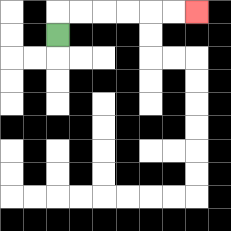{'start': '[2, 1]', 'end': '[8, 0]', 'path_directions': 'U,R,R,R,R,R,R', 'path_coordinates': '[[2, 1], [2, 0], [3, 0], [4, 0], [5, 0], [6, 0], [7, 0], [8, 0]]'}